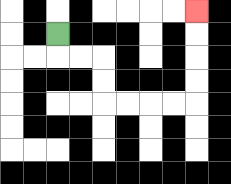{'start': '[2, 1]', 'end': '[8, 0]', 'path_directions': 'D,R,R,D,D,R,R,R,R,U,U,U,U', 'path_coordinates': '[[2, 1], [2, 2], [3, 2], [4, 2], [4, 3], [4, 4], [5, 4], [6, 4], [7, 4], [8, 4], [8, 3], [8, 2], [8, 1], [8, 0]]'}